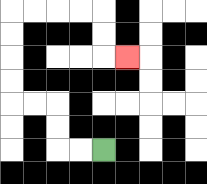{'start': '[4, 6]', 'end': '[5, 2]', 'path_directions': 'L,L,U,U,L,L,U,U,U,U,R,R,R,R,D,D,R', 'path_coordinates': '[[4, 6], [3, 6], [2, 6], [2, 5], [2, 4], [1, 4], [0, 4], [0, 3], [0, 2], [0, 1], [0, 0], [1, 0], [2, 0], [3, 0], [4, 0], [4, 1], [4, 2], [5, 2]]'}